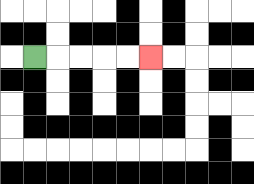{'start': '[1, 2]', 'end': '[6, 2]', 'path_directions': 'R,R,R,R,R', 'path_coordinates': '[[1, 2], [2, 2], [3, 2], [4, 2], [5, 2], [6, 2]]'}